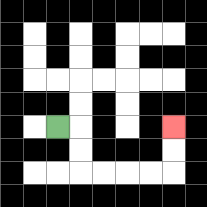{'start': '[2, 5]', 'end': '[7, 5]', 'path_directions': 'R,D,D,R,R,R,R,U,U', 'path_coordinates': '[[2, 5], [3, 5], [3, 6], [3, 7], [4, 7], [5, 7], [6, 7], [7, 7], [7, 6], [7, 5]]'}